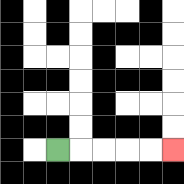{'start': '[2, 6]', 'end': '[7, 6]', 'path_directions': 'R,R,R,R,R', 'path_coordinates': '[[2, 6], [3, 6], [4, 6], [5, 6], [6, 6], [7, 6]]'}